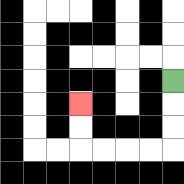{'start': '[7, 3]', 'end': '[3, 4]', 'path_directions': 'D,D,D,L,L,L,L,U,U', 'path_coordinates': '[[7, 3], [7, 4], [7, 5], [7, 6], [6, 6], [5, 6], [4, 6], [3, 6], [3, 5], [3, 4]]'}